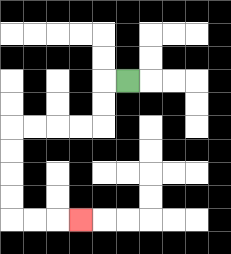{'start': '[5, 3]', 'end': '[3, 9]', 'path_directions': 'L,D,D,L,L,L,L,D,D,D,D,R,R,R', 'path_coordinates': '[[5, 3], [4, 3], [4, 4], [4, 5], [3, 5], [2, 5], [1, 5], [0, 5], [0, 6], [0, 7], [0, 8], [0, 9], [1, 9], [2, 9], [3, 9]]'}